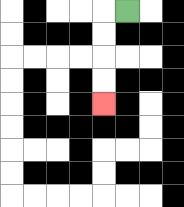{'start': '[5, 0]', 'end': '[4, 4]', 'path_directions': 'L,D,D,D,D', 'path_coordinates': '[[5, 0], [4, 0], [4, 1], [4, 2], [4, 3], [4, 4]]'}